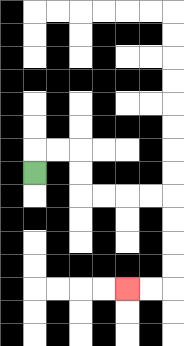{'start': '[1, 7]', 'end': '[5, 12]', 'path_directions': 'U,R,R,D,D,R,R,R,R,D,D,D,D,L,L', 'path_coordinates': '[[1, 7], [1, 6], [2, 6], [3, 6], [3, 7], [3, 8], [4, 8], [5, 8], [6, 8], [7, 8], [7, 9], [7, 10], [7, 11], [7, 12], [6, 12], [5, 12]]'}